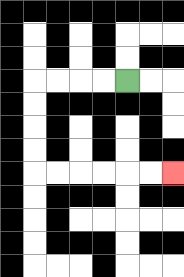{'start': '[5, 3]', 'end': '[7, 7]', 'path_directions': 'L,L,L,L,D,D,D,D,R,R,R,R,R,R', 'path_coordinates': '[[5, 3], [4, 3], [3, 3], [2, 3], [1, 3], [1, 4], [1, 5], [1, 6], [1, 7], [2, 7], [3, 7], [4, 7], [5, 7], [6, 7], [7, 7]]'}